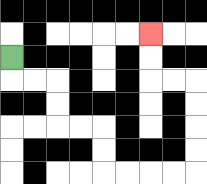{'start': '[0, 2]', 'end': '[6, 1]', 'path_directions': 'D,R,R,D,D,R,R,D,D,R,R,R,R,U,U,U,U,L,L,U,U', 'path_coordinates': '[[0, 2], [0, 3], [1, 3], [2, 3], [2, 4], [2, 5], [3, 5], [4, 5], [4, 6], [4, 7], [5, 7], [6, 7], [7, 7], [8, 7], [8, 6], [8, 5], [8, 4], [8, 3], [7, 3], [6, 3], [6, 2], [6, 1]]'}